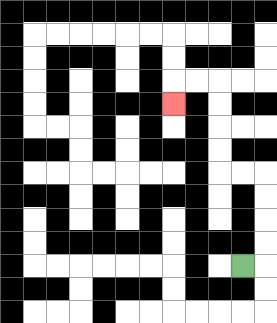{'start': '[10, 11]', 'end': '[7, 4]', 'path_directions': 'R,U,U,U,U,L,L,U,U,U,U,L,L,D', 'path_coordinates': '[[10, 11], [11, 11], [11, 10], [11, 9], [11, 8], [11, 7], [10, 7], [9, 7], [9, 6], [9, 5], [9, 4], [9, 3], [8, 3], [7, 3], [7, 4]]'}